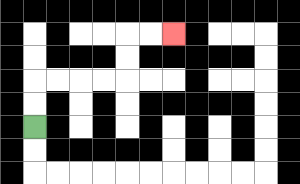{'start': '[1, 5]', 'end': '[7, 1]', 'path_directions': 'U,U,R,R,R,R,U,U,R,R', 'path_coordinates': '[[1, 5], [1, 4], [1, 3], [2, 3], [3, 3], [4, 3], [5, 3], [5, 2], [5, 1], [6, 1], [7, 1]]'}